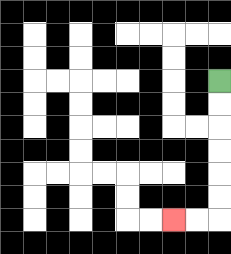{'start': '[9, 3]', 'end': '[7, 9]', 'path_directions': 'D,D,D,D,D,D,L,L', 'path_coordinates': '[[9, 3], [9, 4], [9, 5], [9, 6], [9, 7], [9, 8], [9, 9], [8, 9], [7, 9]]'}